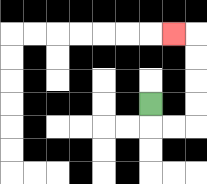{'start': '[6, 4]', 'end': '[7, 1]', 'path_directions': 'D,R,R,U,U,U,U,L', 'path_coordinates': '[[6, 4], [6, 5], [7, 5], [8, 5], [8, 4], [8, 3], [8, 2], [8, 1], [7, 1]]'}